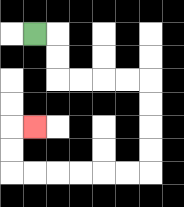{'start': '[1, 1]', 'end': '[1, 5]', 'path_directions': 'R,D,D,R,R,R,R,D,D,D,D,L,L,L,L,L,L,U,U,R', 'path_coordinates': '[[1, 1], [2, 1], [2, 2], [2, 3], [3, 3], [4, 3], [5, 3], [6, 3], [6, 4], [6, 5], [6, 6], [6, 7], [5, 7], [4, 7], [3, 7], [2, 7], [1, 7], [0, 7], [0, 6], [0, 5], [1, 5]]'}